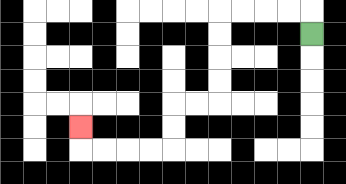{'start': '[13, 1]', 'end': '[3, 5]', 'path_directions': 'U,L,L,L,L,D,D,D,D,L,L,D,D,L,L,L,L,U', 'path_coordinates': '[[13, 1], [13, 0], [12, 0], [11, 0], [10, 0], [9, 0], [9, 1], [9, 2], [9, 3], [9, 4], [8, 4], [7, 4], [7, 5], [7, 6], [6, 6], [5, 6], [4, 6], [3, 6], [3, 5]]'}